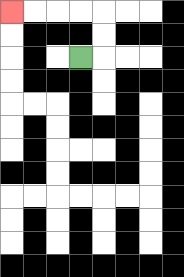{'start': '[3, 2]', 'end': '[0, 0]', 'path_directions': 'R,U,U,L,L,L,L', 'path_coordinates': '[[3, 2], [4, 2], [4, 1], [4, 0], [3, 0], [2, 0], [1, 0], [0, 0]]'}